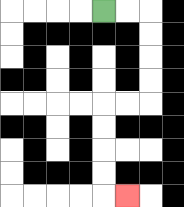{'start': '[4, 0]', 'end': '[5, 8]', 'path_directions': 'R,R,D,D,D,D,L,L,D,D,D,D,R', 'path_coordinates': '[[4, 0], [5, 0], [6, 0], [6, 1], [6, 2], [6, 3], [6, 4], [5, 4], [4, 4], [4, 5], [4, 6], [4, 7], [4, 8], [5, 8]]'}